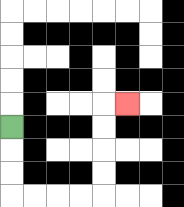{'start': '[0, 5]', 'end': '[5, 4]', 'path_directions': 'D,D,D,R,R,R,R,U,U,U,U,R', 'path_coordinates': '[[0, 5], [0, 6], [0, 7], [0, 8], [1, 8], [2, 8], [3, 8], [4, 8], [4, 7], [4, 6], [4, 5], [4, 4], [5, 4]]'}